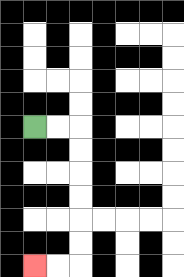{'start': '[1, 5]', 'end': '[1, 11]', 'path_directions': 'R,R,D,D,D,D,D,D,L,L', 'path_coordinates': '[[1, 5], [2, 5], [3, 5], [3, 6], [3, 7], [3, 8], [3, 9], [3, 10], [3, 11], [2, 11], [1, 11]]'}